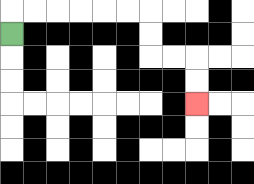{'start': '[0, 1]', 'end': '[8, 4]', 'path_directions': 'U,R,R,R,R,R,R,D,D,R,R,D,D', 'path_coordinates': '[[0, 1], [0, 0], [1, 0], [2, 0], [3, 0], [4, 0], [5, 0], [6, 0], [6, 1], [6, 2], [7, 2], [8, 2], [8, 3], [8, 4]]'}